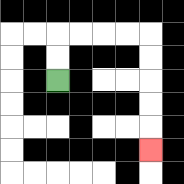{'start': '[2, 3]', 'end': '[6, 6]', 'path_directions': 'U,U,R,R,R,R,D,D,D,D,D', 'path_coordinates': '[[2, 3], [2, 2], [2, 1], [3, 1], [4, 1], [5, 1], [6, 1], [6, 2], [6, 3], [6, 4], [6, 5], [6, 6]]'}